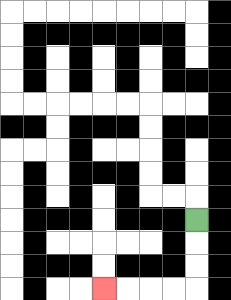{'start': '[8, 9]', 'end': '[4, 12]', 'path_directions': 'D,D,D,L,L,L,L', 'path_coordinates': '[[8, 9], [8, 10], [8, 11], [8, 12], [7, 12], [6, 12], [5, 12], [4, 12]]'}